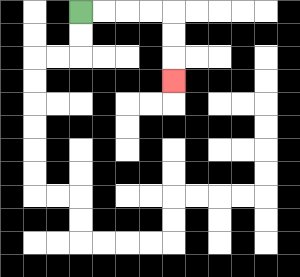{'start': '[3, 0]', 'end': '[7, 3]', 'path_directions': 'R,R,R,R,D,D,D', 'path_coordinates': '[[3, 0], [4, 0], [5, 0], [6, 0], [7, 0], [7, 1], [7, 2], [7, 3]]'}